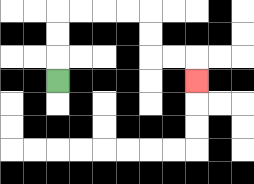{'start': '[2, 3]', 'end': '[8, 3]', 'path_directions': 'U,U,U,R,R,R,R,D,D,R,R,D', 'path_coordinates': '[[2, 3], [2, 2], [2, 1], [2, 0], [3, 0], [4, 0], [5, 0], [6, 0], [6, 1], [6, 2], [7, 2], [8, 2], [8, 3]]'}